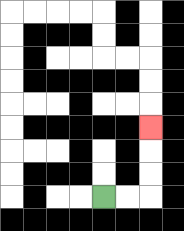{'start': '[4, 8]', 'end': '[6, 5]', 'path_directions': 'R,R,U,U,U', 'path_coordinates': '[[4, 8], [5, 8], [6, 8], [6, 7], [6, 6], [6, 5]]'}